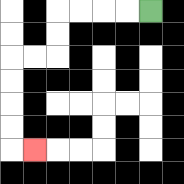{'start': '[6, 0]', 'end': '[1, 6]', 'path_directions': 'L,L,L,L,D,D,L,L,D,D,D,D,R', 'path_coordinates': '[[6, 0], [5, 0], [4, 0], [3, 0], [2, 0], [2, 1], [2, 2], [1, 2], [0, 2], [0, 3], [0, 4], [0, 5], [0, 6], [1, 6]]'}